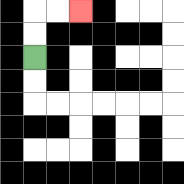{'start': '[1, 2]', 'end': '[3, 0]', 'path_directions': 'U,U,R,R', 'path_coordinates': '[[1, 2], [1, 1], [1, 0], [2, 0], [3, 0]]'}